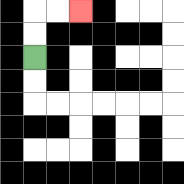{'start': '[1, 2]', 'end': '[3, 0]', 'path_directions': 'U,U,R,R', 'path_coordinates': '[[1, 2], [1, 1], [1, 0], [2, 0], [3, 0]]'}